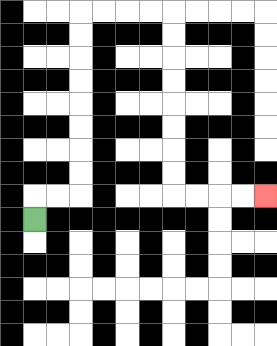{'start': '[1, 9]', 'end': '[11, 8]', 'path_directions': 'U,R,R,U,U,U,U,U,U,U,U,R,R,R,R,D,D,D,D,D,D,D,D,R,R,R,R', 'path_coordinates': '[[1, 9], [1, 8], [2, 8], [3, 8], [3, 7], [3, 6], [3, 5], [3, 4], [3, 3], [3, 2], [3, 1], [3, 0], [4, 0], [5, 0], [6, 0], [7, 0], [7, 1], [7, 2], [7, 3], [7, 4], [7, 5], [7, 6], [7, 7], [7, 8], [8, 8], [9, 8], [10, 8], [11, 8]]'}